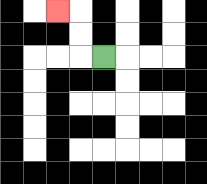{'start': '[4, 2]', 'end': '[2, 0]', 'path_directions': 'L,U,U,L', 'path_coordinates': '[[4, 2], [3, 2], [3, 1], [3, 0], [2, 0]]'}